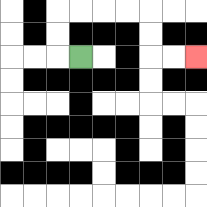{'start': '[3, 2]', 'end': '[8, 2]', 'path_directions': 'L,U,U,R,R,R,R,D,D,R,R', 'path_coordinates': '[[3, 2], [2, 2], [2, 1], [2, 0], [3, 0], [4, 0], [5, 0], [6, 0], [6, 1], [6, 2], [7, 2], [8, 2]]'}